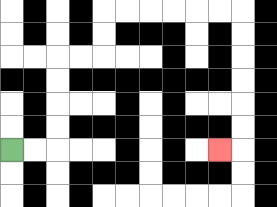{'start': '[0, 6]', 'end': '[9, 6]', 'path_directions': 'R,R,U,U,U,U,R,R,U,U,R,R,R,R,R,R,D,D,D,D,D,D,L', 'path_coordinates': '[[0, 6], [1, 6], [2, 6], [2, 5], [2, 4], [2, 3], [2, 2], [3, 2], [4, 2], [4, 1], [4, 0], [5, 0], [6, 0], [7, 0], [8, 0], [9, 0], [10, 0], [10, 1], [10, 2], [10, 3], [10, 4], [10, 5], [10, 6], [9, 6]]'}